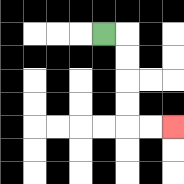{'start': '[4, 1]', 'end': '[7, 5]', 'path_directions': 'R,D,D,D,D,R,R', 'path_coordinates': '[[4, 1], [5, 1], [5, 2], [5, 3], [5, 4], [5, 5], [6, 5], [7, 5]]'}